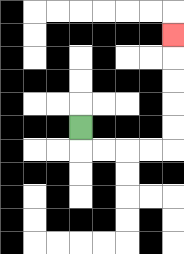{'start': '[3, 5]', 'end': '[7, 1]', 'path_directions': 'D,R,R,R,R,U,U,U,U,U', 'path_coordinates': '[[3, 5], [3, 6], [4, 6], [5, 6], [6, 6], [7, 6], [7, 5], [7, 4], [7, 3], [7, 2], [7, 1]]'}